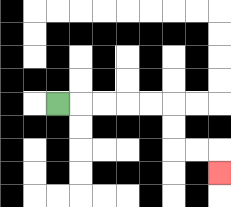{'start': '[2, 4]', 'end': '[9, 7]', 'path_directions': 'R,R,R,R,R,D,D,R,R,D', 'path_coordinates': '[[2, 4], [3, 4], [4, 4], [5, 4], [6, 4], [7, 4], [7, 5], [7, 6], [8, 6], [9, 6], [9, 7]]'}